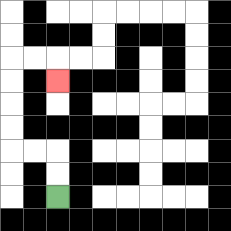{'start': '[2, 8]', 'end': '[2, 3]', 'path_directions': 'U,U,L,L,U,U,U,U,R,R,D', 'path_coordinates': '[[2, 8], [2, 7], [2, 6], [1, 6], [0, 6], [0, 5], [0, 4], [0, 3], [0, 2], [1, 2], [2, 2], [2, 3]]'}